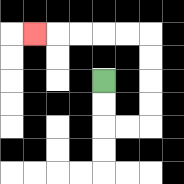{'start': '[4, 3]', 'end': '[1, 1]', 'path_directions': 'D,D,R,R,U,U,U,U,L,L,L,L,L', 'path_coordinates': '[[4, 3], [4, 4], [4, 5], [5, 5], [6, 5], [6, 4], [6, 3], [6, 2], [6, 1], [5, 1], [4, 1], [3, 1], [2, 1], [1, 1]]'}